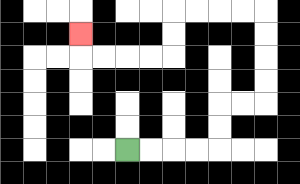{'start': '[5, 6]', 'end': '[3, 1]', 'path_directions': 'R,R,R,R,U,U,R,R,U,U,U,U,L,L,L,L,D,D,L,L,L,L,U', 'path_coordinates': '[[5, 6], [6, 6], [7, 6], [8, 6], [9, 6], [9, 5], [9, 4], [10, 4], [11, 4], [11, 3], [11, 2], [11, 1], [11, 0], [10, 0], [9, 0], [8, 0], [7, 0], [7, 1], [7, 2], [6, 2], [5, 2], [4, 2], [3, 2], [3, 1]]'}